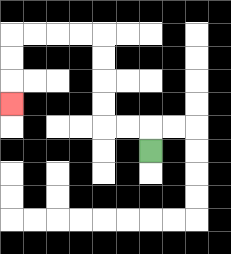{'start': '[6, 6]', 'end': '[0, 4]', 'path_directions': 'U,L,L,U,U,U,U,L,L,L,L,D,D,D', 'path_coordinates': '[[6, 6], [6, 5], [5, 5], [4, 5], [4, 4], [4, 3], [4, 2], [4, 1], [3, 1], [2, 1], [1, 1], [0, 1], [0, 2], [0, 3], [0, 4]]'}